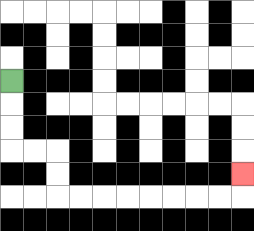{'start': '[0, 3]', 'end': '[10, 7]', 'path_directions': 'D,D,D,R,R,D,D,R,R,R,R,R,R,R,R,U', 'path_coordinates': '[[0, 3], [0, 4], [0, 5], [0, 6], [1, 6], [2, 6], [2, 7], [2, 8], [3, 8], [4, 8], [5, 8], [6, 8], [7, 8], [8, 8], [9, 8], [10, 8], [10, 7]]'}